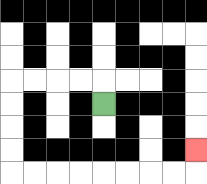{'start': '[4, 4]', 'end': '[8, 6]', 'path_directions': 'U,L,L,L,L,D,D,D,D,R,R,R,R,R,R,R,R,U', 'path_coordinates': '[[4, 4], [4, 3], [3, 3], [2, 3], [1, 3], [0, 3], [0, 4], [0, 5], [0, 6], [0, 7], [1, 7], [2, 7], [3, 7], [4, 7], [5, 7], [6, 7], [7, 7], [8, 7], [8, 6]]'}